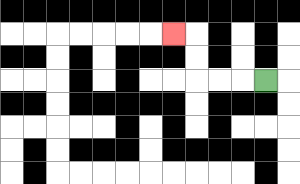{'start': '[11, 3]', 'end': '[7, 1]', 'path_directions': 'L,L,L,U,U,L', 'path_coordinates': '[[11, 3], [10, 3], [9, 3], [8, 3], [8, 2], [8, 1], [7, 1]]'}